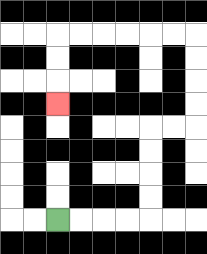{'start': '[2, 9]', 'end': '[2, 4]', 'path_directions': 'R,R,R,R,U,U,U,U,R,R,U,U,U,U,L,L,L,L,L,L,D,D,D', 'path_coordinates': '[[2, 9], [3, 9], [4, 9], [5, 9], [6, 9], [6, 8], [6, 7], [6, 6], [6, 5], [7, 5], [8, 5], [8, 4], [8, 3], [8, 2], [8, 1], [7, 1], [6, 1], [5, 1], [4, 1], [3, 1], [2, 1], [2, 2], [2, 3], [2, 4]]'}